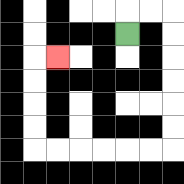{'start': '[5, 1]', 'end': '[2, 2]', 'path_directions': 'U,R,R,D,D,D,D,D,D,L,L,L,L,L,L,U,U,U,U,R', 'path_coordinates': '[[5, 1], [5, 0], [6, 0], [7, 0], [7, 1], [7, 2], [7, 3], [7, 4], [7, 5], [7, 6], [6, 6], [5, 6], [4, 6], [3, 6], [2, 6], [1, 6], [1, 5], [1, 4], [1, 3], [1, 2], [2, 2]]'}